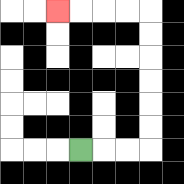{'start': '[3, 6]', 'end': '[2, 0]', 'path_directions': 'R,R,R,U,U,U,U,U,U,L,L,L,L', 'path_coordinates': '[[3, 6], [4, 6], [5, 6], [6, 6], [6, 5], [6, 4], [6, 3], [6, 2], [6, 1], [6, 0], [5, 0], [4, 0], [3, 0], [2, 0]]'}